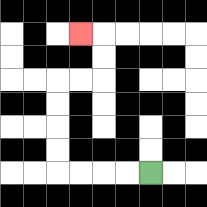{'start': '[6, 7]', 'end': '[3, 1]', 'path_directions': 'L,L,L,L,U,U,U,U,R,R,U,U,L', 'path_coordinates': '[[6, 7], [5, 7], [4, 7], [3, 7], [2, 7], [2, 6], [2, 5], [2, 4], [2, 3], [3, 3], [4, 3], [4, 2], [4, 1], [3, 1]]'}